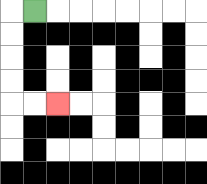{'start': '[1, 0]', 'end': '[2, 4]', 'path_directions': 'L,D,D,D,D,R,R', 'path_coordinates': '[[1, 0], [0, 0], [0, 1], [0, 2], [0, 3], [0, 4], [1, 4], [2, 4]]'}